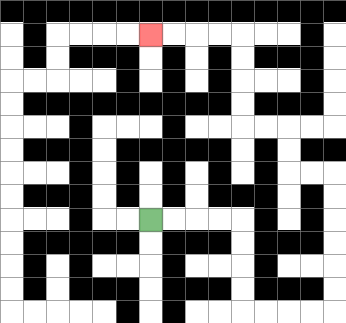{'start': '[6, 9]', 'end': '[6, 1]', 'path_directions': 'R,R,R,R,D,D,D,D,R,R,R,R,U,U,U,U,U,U,L,L,U,U,L,L,U,U,U,U,L,L,L,L', 'path_coordinates': '[[6, 9], [7, 9], [8, 9], [9, 9], [10, 9], [10, 10], [10, 11], [10, 12], [10, 13], [11, 13], [12, 13], [13, 13], [14, 13], [14, 12], [14, 11], [14, 10], [14, 9], [14, 8], [14, 7], [13, 7], [12, 7], [12, 6], [12, 5], [11, 5], [10, 5], [10, 4], [10, 3], [10, 2], [10, 1], [9, 1], [8, 1], [7, 1], [6, 1]]'}